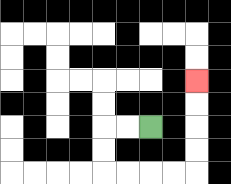{'start': '[6, 5]', 'end': '[8, 3]', 'path_directions': 'L,L,D,D,R,R,R,R,U,U,U,U', 'path_coordinates': '[[6, 5], [5, 5], [4, 5], [4, 6], [4, 7], [5, 7], [6, 7], [7, 7], [8, 7], [8, 6], [8, 5], [8, 4], [8, 3]]'}